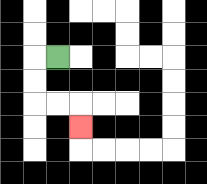{'start': '[2, 2]', 'end': '[3, 5]', 'path_directions': 'L,D,D,R,R,D', 'path_coordinates': '[[2, 2], [1, 2], [1, 3], [1, 4], [2, 4], [3, 4], [3, 5]]'}